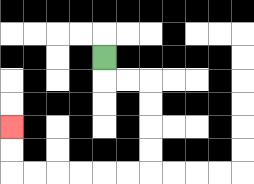{'start': '[4, 2]', 'end': '[0, 5]', 'path_directions': 'D,R,R,D,D,D,D,L,L,L,L,L,L,U,U', 'path_coordinates': '[[4, 2], [4, 3], [5, 3], [6, 3], [6, 4], [6, 5], [6, 6], [6, 7], [5, 7], [4, 7], [3, 7], [2, 7], [1, 7], [0, 7], [0, 6], [0, 5]]'}